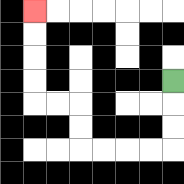{'start': '[7, 3]', 'end': '[1, 0]', 'path_directions': 'D,D,D,L,L,L,L,U,U,L,L,U,U,U,U', 'path_coordinates': '[[7, 3], [7, 4], [7, 5], [7, 6], [6, 6], [5, 6], [4, 6], [3, 6], [3, 5], [3, 4], [2, 4], [1, 4], [1, 3], [1, 2], [1, 1], [1, 0]]'}